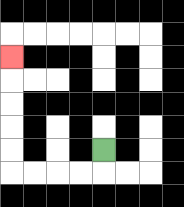{'start': '[4, 6]', 'end': '[0, 2]', 'path_directions': 'D,L,L,L,L,U,U,U,U,U', 'path_coordinates': '[[4, 6], [4, 7], [3, 7], [2, 7], [1, 7], [0, 7], [0, 6], [0, 5], [0, 4], [0, 3], [0, 2]]'}